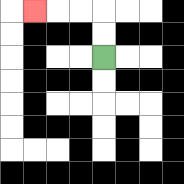{'start': '[4, 2]', 'end': '[1, 0]', 'path_directions': 'U,U,L,L,L', 'path_coordinates': '[[4, 2], [4, 1], [4, 0], [3, 0], [2, 0], [1, 0]]'}